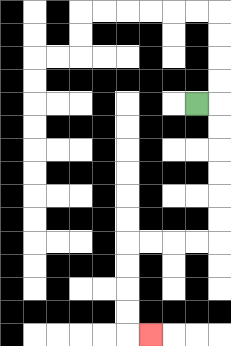{'start': '[8, 4]', 'end': '[6, 14]', 'path_directions': 'R,D,D,D,D,D,D,L,L,L,L,D,D,D,D,R', 'path_coordinates': '[[8, 4], [9, 4], [9, 5], [9, 6], [9, 7], [9, 8], [9, 9], [9, 10], [8, 10], [7, 10], [6, 10], [5, 10], [5, 11], [5, 12], [5, 13], [5, 14], [6, 14]]'}